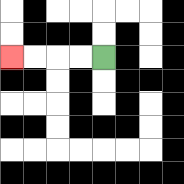{'start': '[4, 2]', 'end': '[0, 2]', 'path_directions': 'L,L,L,L', 'path_coordinates': '[[4, 2], [3, 2], [2, 2], [1, 2], [0, 2]]'}